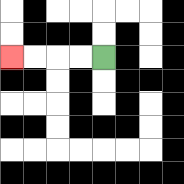{'start': '[4, 2]', 'end': '[0, 2]', 'path_directions': 'L,L,L,L', 'path_coordinates': '[[4, 2], [3, 2], [2, 2], [1, 2], [0, 2]]'}